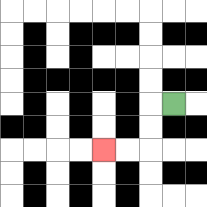{'start': '[7, 4]', 'end': '[4, 6]', 'path_directions': 'L,D,D,L,L', 'path_coordinates': '[[7, 4], [6, 4], [6, 5], [6, 6], [5, 6], [4, 6]]'}